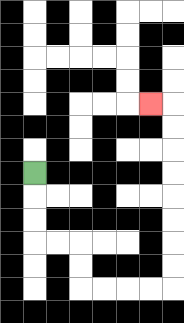{'start': '[1, 7]', 'end': '[6, 4]', 'path_directions': 'D,D,D,R,R,D,D,R,R,R,R,U,U,U,U,U,U,U,U,L', 'path_coordinates': '[[1, 7], [1, 8], [1, 9], [1, 10], [2, 10], [3, 10], [3, 11], [3, 12], [4, 12], [5, 12], [6, 12], [7, 12], [7, 11], [7, 10], [7, 9], [7, 8], [7, 7], [7, 6], [7, 5], [7, 4], [6, 4]]'}